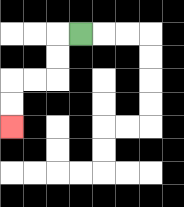{'start': '[3, 1]', 'end': '[0, 5]', 'path_directions': 'L,D,D,L,L,D,D', 'path_coordinates': '[[3, 1], [2, 1], [2, 2], [2, 3], [1, 3], [0, 3], [0, 4], [0, 5]]'}